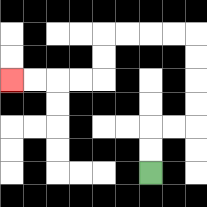{'start': '[6, 7]', 'end': '[0, 3]', 'path_directions': 'U,U,R,R,U,U,U,U,L,L,L,L,D,D,L,L,L,L', 'path_coordinates': '[[6, 7], [6, 6], [6, 5], [7, 5], [8, 5], [8, 4], [8, 3], [8, 2], [8, 1], [7, 1], [6, 1], [5, 1], [4, 1], [4, 2], [4, 3], [3, 3], [2, 3], [1, 3], [0, 3]]'}